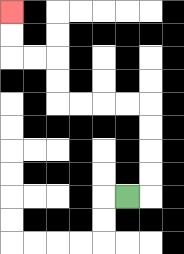{'start': '[5, 8]', 'end': '[0, 0]', 'path_directions': 'R,U,U,U,U,L,L,L,L,U,U,L,L,U,U', 'path_coordinates': '[[5, 8], [6, 8], [6, 7], [6, 6], [6, 5], [6, 4], [5, 4], [4, 4], [3, 4], [2, 4], [2, 3], [2, 2], [1, 2], [0, 2], [0, 1], [0, 0]]'}